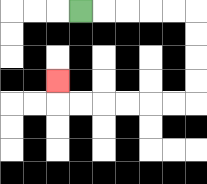{'start': '[3, 0]', 'end': '[2, 3]', 'path_directions': 'R,R,R,R,R,D,D,D,D,L,L,L,L,L,L,U', 'path_coordinates': '[[3, 0], [4, 0], [5, 0], [6, 0], [7, 0], [8, 0], [8, 1], [8, 2], [8, 3], [8, 4], [7, 4], [6, 4], [5, 4], [4, 4], [3, 4], [2, 4], [2, 3]]'}